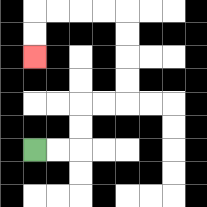{'start': '[1, 6]', 'end': '[1, 2]', 'path_directions': 'R,R,U,U,R,R,U,U,U,U,L,L,L,L,D,D', 'path_coordinates': '[[1, 6], [2, 6], [3, 6], [3, 5], [3, 4], [4, 4], [5, 4], [5, 3], [5, 2], [5, 1], [5, 0], [4, 0], [3, 0], [2, 0], [1, 0], [1, 1], [1, 2]]'}